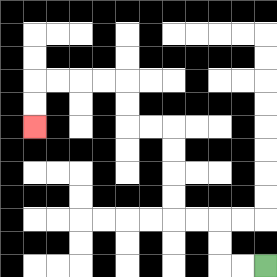{'start': '[11, 11]', 'end': '[1, 5]', 'path_directions': 'L,L,U,U,L,L,U,U,U,U,L,L,U,U,L,L,L,L,D,D', 'path_coordinates': '[[11, 11], [10, 11], [9, 11], [9, 10], [9, 9], [8, 9], [7, 9], [7, 8], [7, 7], [7, 6], [7, 5], [6, 5], [5, 5], [5, 4], [5, 3], [4, 3], [3, 3], [2, 3], [1, 3], [1, 4], [1, 5]]'}